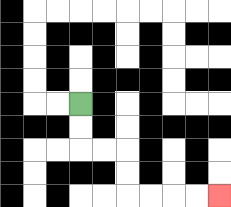{'start': '[3, 4]', 'end': '[9, 8]', 'path_directions': 'D,D,R,R,D,D,R,R,R,R', 'path_coordinates': '[[3, 4], [3, 5], [3, 6], [4, 6], [5, 6], [5, 7], [5, 8], [6, 8], [7, 8], [8, 8], [9, 8]]'}